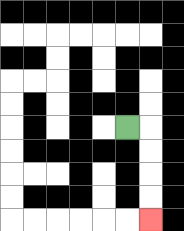{'start': '[5, 5]', 'end': '[6, 9]', 'path_directions': 'R,D,D,D,D', 'path_coordinates': '[[5, 5], [6, 5], [6, 6], [6, 7], [6, 8], [6, 9]]'}